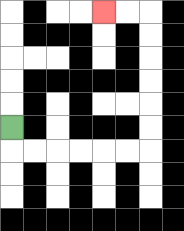{'start': '[0, 5]', 'end': '[4, 0]', 'path_directions': 'D,R,R,R,R,R,R,U,U,U,U,U,U,L,L', 'path_coordinates': '[[0, 5], [0, 6], [1, 6], [2, 6], [3, 6], [4, 6], [5, 6], [6, 6], [6, 5], [6, 4], [6, 3], [6, 2], [6, 1], [6, 0], [5, 0], [4, 0]]'}